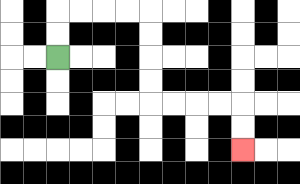{'start': '[2, 2]', 'end': '[10, 6]', 'path_directions': 'U,U,R,R,R,R,D,D,D,D,R,R,R,R,D,D', 'path_coordinates': '[[2, 2], [2, 1], [2, 0], [3, 0], [4, 0], [5, 0], [6, 0], [6, 1], [6, 2], [6, 3], [6, 4], [7, 4], [8, 4], [9, 4], [10, 4], [10, 5], [10, 6]]'}